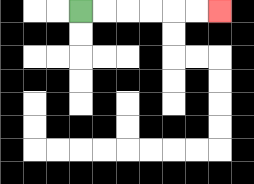{'start': '[3, 0]', 'end': '[9, 0]', 'path_directions': 'R,R,R,R,R,R', 'path_coordinates': '[[3, 0], [4, 0], [5, 0], [6, 0], [7, 0], [8, 0], [9, 0]]'}